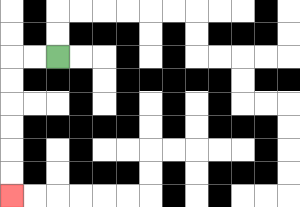{'start': '[2, 2]', 'end': '[0, 8]', 'path_directions': 'L,L,D,D,D,D,D,D', 'path_coordinates': '[[2, 2], [1, 2], [0, 2], [0, 3], [0, 4], [0, 5], [0, 6], [0, 7], [0, 8]]'}